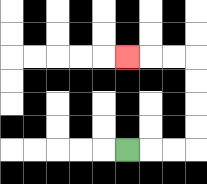{'start': '[5, 6]', 'end': '[5, 2]', 'path_directions': 'R,R,R,U,U,U,U,L,L,L', 'path_coordinates': '[[5, 6], [6, 6], [7, 6], [8, 6], [8, 5], [8, 4], [8, 3], [8, 2], [7, 2], [6, 2], [5, 2]]'}